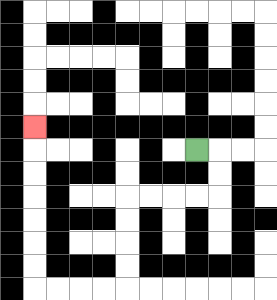{'start': '[8, 6]', 'end': '[1, 5]', 'path_directions': 'R,D,D,L,L,L,L,D,D,D,D,L,L,L,L,U,U,U,U,U,U,U', 'path_coordinates': '[[8, 6], [9, 6], [9, 7], [9, 8], [8, 8], [7, 8], [6, 8], [5, 8], [5, 9], [5, 10], [5, 11], [5, 12], [4, 12], [3, 12], [2, 12], [1, 12], [1, 11], [1, 10], [1, 9], [1, 8], [1, 7], [1, 6], [1, 5]]'}